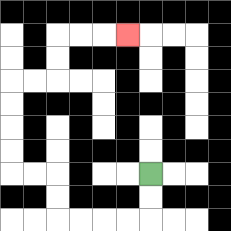{'start': '[6, 7]', 'end': '[5, 1]', 'path_directions': 'D,D,L,L,L,L,U,U,L,L,U,U,U,U,R,R,U,U,R,R,R', 'path_coordinates': '[[6, 7], [6, 8], [6, 9], [5, 9], [4, 9], [3, 9], [2, 9], [2, 8], [2, 7], [1, 7], [0, 7], [0, 6], [0, 5], [0, 4], [0, 3], [1, 3], [2, 3], [2, 2], [2, 1], [3, 1], [4, 1], [5, 1]]'}